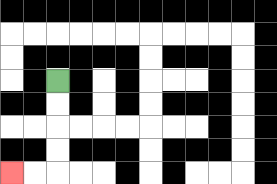{'start': '[2, 3]', 'end': '[0, 7]', 'path_directions': 'D,D,D,D,L,L', 'path_coordinates': '[[2, 3], [2, 4], [2, 5], [2, 6], [2, 7], [1, 7], [0, 7]]'}